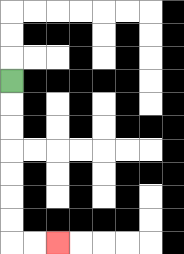{'start': '[0, 3]', 'end': '[2, 10]', 'path_directions': 'D,D,D,D,D,D,D,R,R', 'path_coordinates': '[[0, 3], [0, 4], [0, 5], [0, 6], [0, 7], [0, 8], [0, 9], [0, 10], [1, 10], [2, 10]]'}